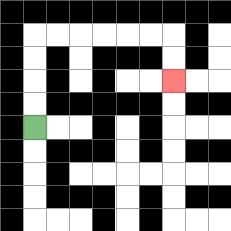{'start': '[1, 5]', 'end': '[7, 3]', 'path_directions': 'U,U,U,U,R,R,R,R,R,R,D,D', 'path_coordinates': '[[1, 5], [1, 4], [1, 3], [1, 2], [1, 1], [2, 1], [3, 1], [4, 1], [5, 1], [6, 1], [7, 1], [7, 2], [7, 3]]'}